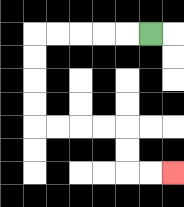{'start': '[6, 1]', 'end': '[7, 7]', 'path_directions': 'L,L,L,L,L,D,D,D,D,R,R,R,R,D,D,R,R', 'path_coordinates': '[[6, 1], [5, 1], [4, 1], [3, 1], [2, 1], [1, 1], [1, 2], [1, 3], [1, 4], [1, 5], [2, 5], [3, 5], [4, 5], [5, 5], [5, 6], [5, 7], [6, 7], [7, 7]]'}